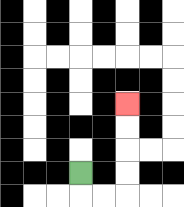{'start': '[3, 7]', 'end': '[5, 4]', 'path_directions': 'D,R,R,U,U,U,U', 'path_coordinates': '[[3, 7], [3, 8], [4, 8], [5, 8], [5, 7], [5, 6], [5, 5], [5, 4]]'}